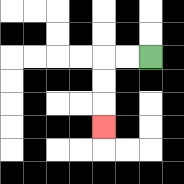{'start': '[6, 2]', 'end': '[4, 5]', 'path_directions': 'L,L,D,D,D', 'path_coordinates': '[[6, 2], [5, 2], [4, 2], [4, 3], [4, 4], [4, 5]]'}